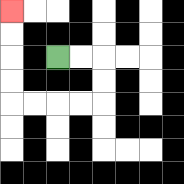{'start': '[2, 2]', 'end': '[0, 0]', 'path_directions': 'R,R,D,D,L,L,L,L,U,U,U,U', 'path_coordinates': '[[2, 2], [3, 2], [4, 2], [4, 3], [4, 4], [3, 4], [2, 4], [1, 4], [0, 4], [0, 3], [0, 2], [0, 1], [0, 0]]'}